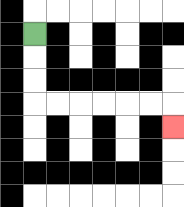{'start': '[1, 1]', 'end': '[7, 5]', 'path_directions': 'D,D,D,R,R,R,R,R,R,D', 'path_coordinates': '[[1, 1], [1, 2], [1, 3], [1, 4], [2, 4], [3, 4], [4, 4], [5, 4], [6, 4], [7, 4], [7, 5]]'}